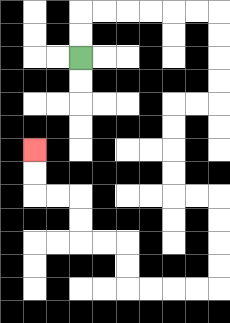{'start': '[3, 2]', 'end': '[1, 6]', 'path_directions': 'U,U,R,R,R,R,R,R,D,D,D,D,L,L,D,D,D,D,R,R,D,D,D,D,L,L,L,L,U,U,L,L,U,U,L,L,U,U', 'path_coordinates': '[[3, 2], [3, 1], [3, 0], [4, 0], [5, 0], [6, 0], [7, 0], [8, 0], [9, 0], [9, 1], [9, 2], [9, 3], [9, 4], [8, 4], [7, 4], [7, 5], [7, 6], [7, 7], [7, 8], [8, 8], [9, 8], [9, 9], [9, 10], [9, 11], [9, 12], [8, 12], [7, 12], [6, 12], [5, 12], [5, 11], [5, 10], [4, 10], [3, 10], [3, 9], [3, 8], [2, 8], [1, 8], [1, 7], [1, 6]]'}